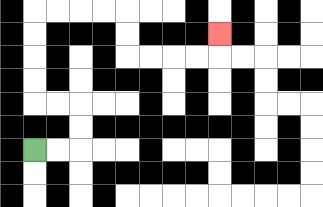{'start': '[1, 6]', 'end': '[9, 1]', 'path_directions': 'R,R,U,U,L,L,U,U,U,U,R,R,R,R,D,D,R,R,R,R,U', 'path_coordinates': '[[1, 6], [2, 6], [3, 6], [3, 5], [3, 4], [2, 4], [1, 4], [1, 3], [1, 2], [1, 1], [1, 0], [2, 0], [3, 0], [4, 0], [5, 0], [5, 1], [5, 2], [6, 2], [7, 2], [8, 2], [9, 2], [9, 1]]'}